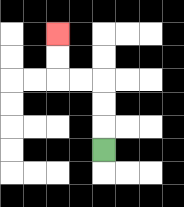{'start': '[4, 6]', 'end': '[2, 1]', 'path_directions': 'U,U,U,L,L,U,U', 'path_coordinates': '[[4, 6], [4, 5], [4, 4], [4, 3], [3, 3], [2, 3], [2, 2], [2, 1]]'}